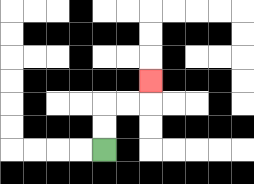{'start': '[4, 6]', 'end': '[6, 3]', 'path_directions': 'U,U,R,R,U', 'path_coordinates': '[[4, 6], [4, 5], [4, 4], [5, 4], [6, 4], [6, 3]]'}